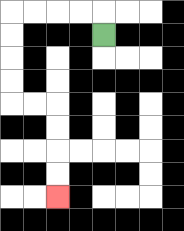{'start': '[4, 1]', 'end': '[2, 8]', 'path_directions': 'U,L,L,L,L,D,D,D,D,R,R,D,D,D,D', 'path_coordinates': '[[4, 1], [4, 0], [3, 0], [2, 0], [1, 0], [0, 0], [0, 1], [0, 2], [0, 3], [0, 4], [1, 4], [2, 4], [2, 5], [2, 6], [2, 7], [2, 8]]'}